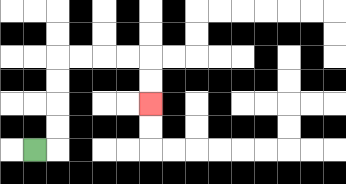{'start': '[1, 6]', 'end': '[6, 4]', 'path_directions': 'R,U,U,U,U,R,R,R,R,D,D', 'path_coordinates': '[[1, 6], [2, 6], [2, 5], [2, 4], [2, 3], [2, 2], [3, 2], [4, 2], [5, 2], [6, 2], [6, 3], [6, 4]]'}